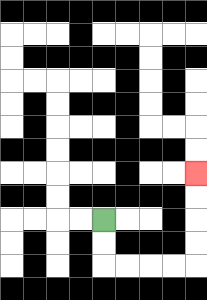{'start': '[4, 9]', 'end': '[8, 7]', 'path_directions': 'D,D,R,R,R,R,U,U,U,U', 'path_coordinates': '[[4, 9], [4, 10], [4, 11], [5, 11], [6, 11], [7, 11], [8, 11], [8, 10], [8, 9], [8, 8], [8, 7]]'}